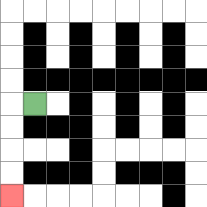{'start': '[1, 4]', 'end': '[0, 8]', 'path_directions': 'L,D,D,D,D', 'path_coordinates': '[[1, 4], [0, 4], [0, 5], [0, 6], [0, 7], [0, 8]]'}